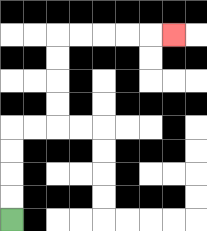{'start': '[0, 9]', 'end': '[7, 1]', 'path_directions': 'U,U,U,U,R,R,U,U,U,U,R,R,R,R,R', 'path_coordinates': '[[0, 9], [0, 8], [0, 7], [0, 6], [0, 5], [1, 5], [2, 5], [2, 4], [2, 3], [2, 2], [2, 1], [3, 1], [4, 1], [5, 1], [6, 1], [7, 1]]'}